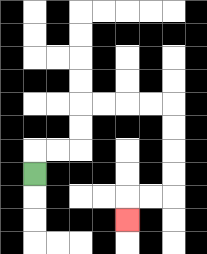{'start': '[1, 7]', 'end': '[5, 9]', 'path_directions': 'U,R,R,U,U,R,R,R,R,D,D,D,D,L,L,D', 'path_coordinates': '[[1, 7], [1, 6], [2, 6], [3, 6], [3, 5], [3, 4], [4, 4], [5, 4], [6, 4], [7, 4], [7, 5], [7, 6], [7, 7], [7, 8], [6, 8], [5, 8], [5, 9]]'}